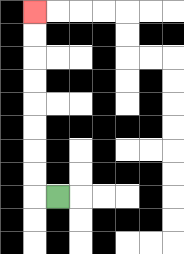{'start': '[2, 8]', 'end': '[1, 0]', 'path_directions': 'L,U,U,U,U,U,U,U,U', 'path_coordinates': '[[2, 8], [1, 8], [1, 7], [1, 6], [1, 5], [1, 4], [1, 3], [1, 2], [1, 1], [1, 0]]'}